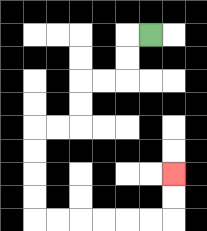{'start': '[6, 1]', 'end': '[7, 7]', 'path_directions': 'L,D,D,L,L,D,D,L,L,D,D,D,D,R,R,R,R,R,R,U,U', 'path_coordinates': '[[6, 1], [5, 1], [5, 2], [5, 3], [4, 3], [3, 3], [3, 4], [3, 5], [2, 5], [1, 5], [1, 6], [1, 7], [1, 8], [1, 9], [2, 9], [3, 9], [4, 9], [5, 9], [6, 9], [7, 9], [7, 8], [7, 7]]'}